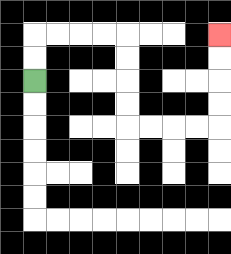{'start': '[1, 3]', 'end': '[9, 1]', 'path_directions': 'U,U,R,R,R,R,D,D,D,D,R,R,R,R,U,U,U,U', 'path_coordinates': '[[1, 3], [1, 2], [1, 1], [2, 1], [3, 1], [4, 1], [5, 1], [5, 2], [5, 3], [5, 4], [5, 5], [6, 5], [7, 5], [8, 5], [9, 5], [9, 4], [9, 3], [9, 2], [9, 1]]'}